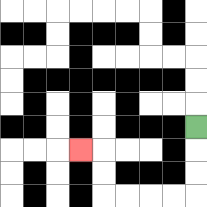{'start': '[8, 5]', 'end': '[3, 6]', 'path_directions': 'D,D,D,L,L,L,L,U,U,L', 'path_coordinates': '[[8, 5], [8, 6], [8, 7], [8, 8], [7, 8], [6, 8], [5, 8], [4, 8], [4, 7], [4, 6], [3, 6]]'}